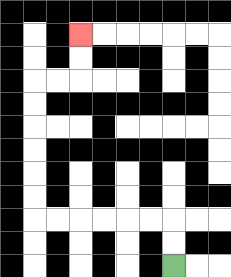{'start': '[7, 11]', 'end': '[3, 1]', 'path_directions': 'U,U,L,L,L,L,L,L,U,U,U,U,U,U,R,R,U,U', 'path_coordinates': '[[7, 11], [7, 10], [7, 9], [6, 9], [5, 9], [4, 9], [3, 9], [2, 9], [1, 9], [1, 8], [1, 7], [1, 6], [1, 5], [1, 4], [1, 3], [2, 3], [3, 3], [3, 2], [3, 1]]'}